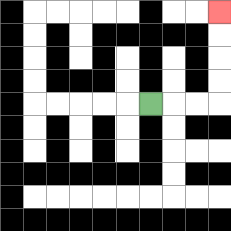{'start': '[6, 4]', 'end': '[9, 0]', 'path_directions': 'R,R,R,U,U,U,U', 'path_coordinates': '[[6, 4], [7, 4], [8, 4], [9, 4], [9, 3], [9, 2], [9, 1], [9, 0]]'}